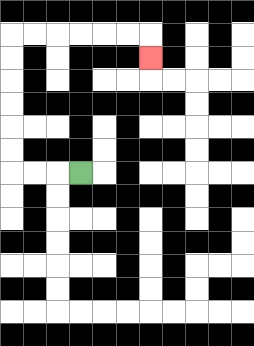{'start': '[3, 7]', 'end': '[6, 2]', 'path_directions': 'L,L,L,U,U,U,U,U,U,R,R,R,R,R,R,D', 'path_coordinates': '[[3, 7], [2, 7], [1, 7], [0, 7], [0, 6], [0, 5], [0, 4], [0, 3], [0, 2], [0, 1], [1, 1], [2, 1], [3, 1], [4, 1], [5, 1], [6, 1], [6, 2]]'}